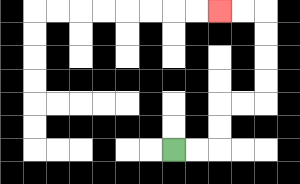{'start': '[7, 6]', 'end': '[9, 0]', 'path_directions': 'R,R,U,U,R,R,U,U,U,U,L,L', 'path_coordinates': '[[7, 6], [8, 6], [9, 6], [9, 5], [9, 4], [10, 4], [11, 4], [11, 3], [11, 2], [11, 1], [11, 0], [10, 0], [9, 0]]'}